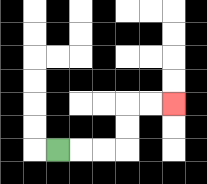{'start': '[2, 6]', 'end': '[7, 4]', 'path_directions': 'R,R,R,U,U,R,R', 'path_coordinates': '[[2, 6], [3, 6], [4, 6], [5, 6], [5, 5], [5, 4], [6, 4], [7, 4]]'}